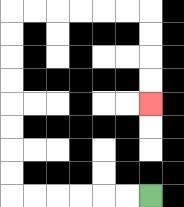{'start': '[6, 8]', 'end': '[6, 4]', 'path_directions': 'L,L,L,L,L,L,U,U,U,U,U,U,U,U,R,R,R,R,R,R,D,D,D,D', 'path_coordinates': '[[6, 8], [5, 8], [4, 8], [3, 8], [2, 8], [1, 8], [0, 8], [0, 7], [0, 6], [0, 5], [0, 4], [0, 3], [0, 2], [0, 1], [0, 0], [1, 0], [2, 0], [3, 0], [4, 0], [5, 0], [6, 0], [6, 1], [6, 2], [6, 3], [6, 4]]'}